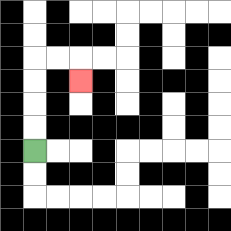{'start': '[1, 6]', 'end': '[3, 3]', 'path_directions': 'U,U,U,U,R,R,D', 'path_coordinates': '[[1, 6], [1, 5], [1, 4], [1, 3], [1, 2], [2, 2], [3, 2], [3, 3]]'}